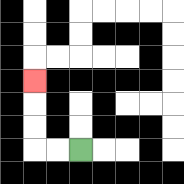{'start': '[3, 6]', 'end': '[1, 3]', 'path_directions': 'L,L,U,U,U', 'path_coordinates': '[[3, 6], [2, 6], [1, 6], [1, 5], [1, 4], [1, 3]]'}